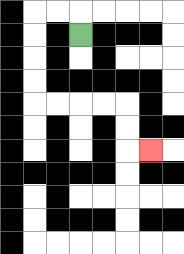{'start': '[3, 1]', 'end': '[6, 6]', 'path_directions': 'U,L,L,D,D,D,D,R,R,R,R,D,D,R', 'path_coordinates': '[[3, 1], [3, 0], [2, 0], [1, 0], [1, 1], [1, 2], [1, 3], [1, 4], [2, 4], [3, 4], [4, 4], [5, 4], [5, 5], [5, 6], [6, 6]]'}